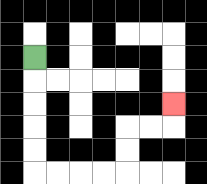{'start': '[1, 2]', 'end': '[7, 4]', 'path_directions': 'D,D,D,D,D,R,R,R,R,U,U,R,R,U', 'path_coordinates': '[[1, 2], [1, 3], [1, 4], [1, 5], [1, 6], [1, 7], [2, 7], [3, 7], [4, 7], [5, 7], [5, 6], [5, 5], [6, 5], [7, 5], [7, 4]]'}